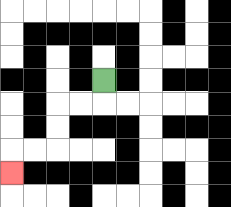{'start': '[4, 3]', 'end': '[0, 7]', 'path_directions': 'D,L,L,D,D,L,L,D', 'path_coordinates': '[[4, 3], [4, 4], [3, 4], [2, 4], [2, 5], [2, 6], [1, 6], [0, 6], [0, 7]]'}